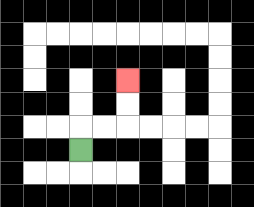{'start': '[3, 6]', 'end': '[5, 3]', 'path_directions': 'U,R,R,U,U', 'path_coordinates': '[[3, 6], [3, 5], [4, 5], [5, 5], [5, 4], [5, 3]]'}